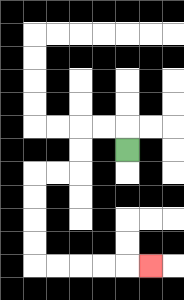{'start': '[5, 6]', 'end': '[6, 11]', 'path_directions': 'U,L,L,D,D,L,L,D,D,D,D,R,R,R,R,R', 'path_coordinates': '[[5, 6], [5, 5], [4, 5], [3, 5], [3, 6], [3, 7], [2, 7], [1, 7], [1, 8], [1, 9], [1, 10], [1, 11], [2, 11], [3, 11], [4, 11], [5, 11], [6, 11]]'}